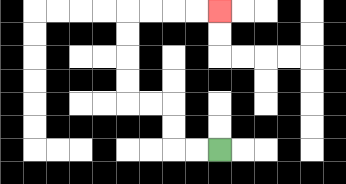{'start': '[9, 6]', 'end': '[9, 0]', 'path_directions': 'L,L,U,U,L,L,U,U,U,U,R,R,R,R', 'path_coordinates': '[[9, 6], [8, 6], [7, 6], [7, 5], [7, 4], [6, 4], [5, 4], [5, 3], [5, 2], [5, 1], [5, 0], [6, 0], [7, 0], [8, 0], [9, 0]]'}